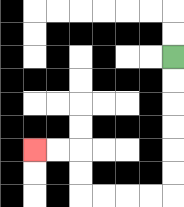{'start': '[7, 2]', 'end': '[1, 6]', 'path_directions': 'D,D,D,D,D,D,L,L,L,L,U,U,L,L', 'path_coordinates': '[[7, 2], [7, 3], [7, 4], [7, 5], [7, 6], [7, 7], [7, 8], [6, 8], [5, 8], [4, 8], [3, 8], [3, 7], [3, 6], [2, 6], [1, 6]]'}